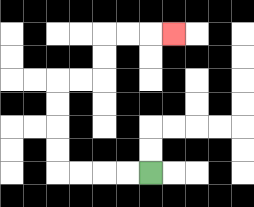{'start': '[6, 7]', 'end': '[7, 1]', 'path_directions': 'L,L,L,L,U,U,U,U,R,R,U,U,R,R,R', 'path_coordinates': '[[6, 7], [5, 7], [4, 7], [3, 7], [2, 7], [2, 6], [2, 5], [2, 4], [2, 3], [3, 3], [4, 3], [4, 2], [4, 1], [5, 1], [6, 1], [7, 1]]'}